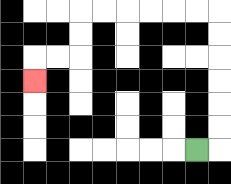{'start': '[8, 6]', 'end': '[1, 3]', 'path_directions': 'R,U,U,U,U,U,U,L,L,L,L,L,L,D,D,L,L,D', 'path_coordinates': '[[8, 6], [9, 6], [9, 5], [9, 4], [9, 3], [9, 2], [9, 1], [9, 0], [8, 0], [7, 0], [6, 0], [5, 0], [4, 0], [3, 0], [3, 1], [3, 2], [2, 2], [1, 2], [1, 3]]'}